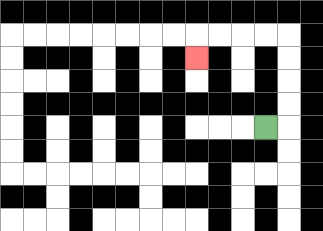{'start': '[11, 5]', 'end': '[8, 2]', 'path_directions': 'R,U,U,U,U,L,L,L,L,D', 'path_coordinates': '[[11, 5], [12, 5], [12, 4], [12, 3], [12, 2], [12, 1], [11, 1], [10, 1], [9, 1], [8, 1], [8, 2]]'}